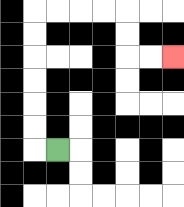{'start': '[2, 6]', 'end': '[7, 2]', 'path_directions': 'L,U,U,U,U,U,U,R,R,R,R,D,D,R,R', 'path_coordinates': '[[2, 6], [1, 6], [1, 5], [1, 4], [1, 3], [1, 2], [1, 1], [1, 0], [2, 0], [3, 0], [4, 0], [5, 0], [5, 1], [5, 2], [6, 2], [7, 2]]'}